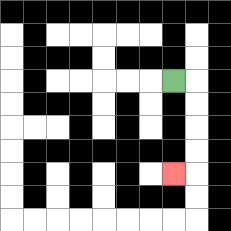{'start': '[7, 3]', 'end': '[7, 7]', 'path_directions': 'R,D,D,D,D,L', 'path_coordinates': '[[7, 3], [8, 3], [8, 4], [8, 5], [8, 6], [8, 7], [7, 7]]'}